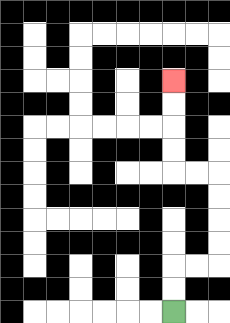{'start': '[7, 13]', 'end': '[7, 3]', 'path_directions': 'U,U,R,R,U,U,U,U,L,L,U,U,U,U', 'path_coordinates': '[[7, 13], [7, 12], [7, 11], [8, 11], [9, 11], [9, 10], [9, 9], [9, 8], [9, 7], [8, 7], [7, 7], [7, 6], [7, 5], [7, 4], [7, 3]]'}